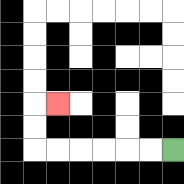{'start': '[7, 6]', 'end': '[2, 4]', 'path_directions': 'L,L,L,L,L,L,U,U,R', 'path_coordinates': '[[7, 6], [6, 6], [5, 6], [4, 6], [3, 6], [2, 6], [1, 6], [1, 5], [1, 4], [2, 4]]'}